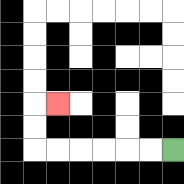{'start': '[7, 6]', 'end': '[2, 4]', 'path_directions': 'L,L,L,L,L,L,U,U,R', 'path_coordinates': '[[7, 6], [6, 6], [5, 6], [4, 6], [3, 6], [2, 6], [1, 6], [1, 5], [1, 4], [2, 4]]'}